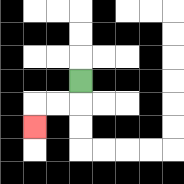{'start': '[3, 3]', 'end': '[1, 5]', 'path_directions': 'D,L,L,D', 'path_coordinates': '[[3, 3], [3, 4], [2, 4], [1, 4], [1, 5]]'}